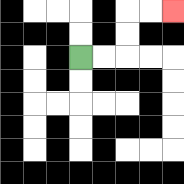{'start': '[3, 2]', 'end': '[7, 0]', 'path_directions': 'R,R,U,U,R,R', 'path_coordinates': '[[3, 2], [4, 2], [5, 2], [5, 1], [5, 0], [6, 0], [7, 0]]'}